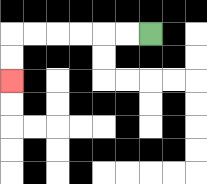{'start': '[6, 1]', 'end': '[0, 3]', 'path_directions': 'L,L,L,L,L,L,D,D', 'path_coordinates': '[[6, 1], [5, 1], [4, 1], [3, 1], [2, 1], [1, 1], [0, 1], [0, 2], [0, 3]]'}